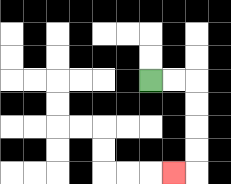{'start': '[6, 3]', 'end': '[7, 7]', 'path_directions': 'R,R,D,D,D,D,L', 'path_coordinates': '[[6, 3], [7, 3], [8, 3], [8, 4], [8, 5], [8, 6], [8, 7], [7, 7]]'}